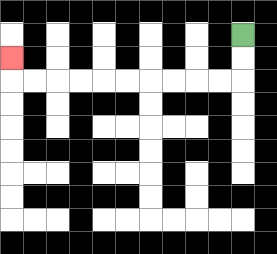{'start': '[10, 1]', 'end': '[0, 2]', 'path_directions': 'D,D,L,L,L,L,L,L,L,L,L,L,U', 'path_coordinates': '[[10, 1], [10, 2], [10, 3], [9, 3], [8, 3], [7, 3], [6, 3], [5, 3], [4, 3], [3, 3], [2, 3], [1, 3], [0, 3], [0, 2]]'}